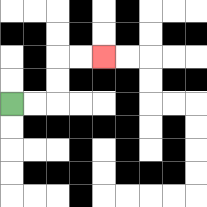{'start': '[0, 4]', 'end': '[4, 2]', 'path_directions': 'R,R,U,U,R,R', 'path_coordinates': '[[0, 4], [1, 4], [2, 4], [2, 3], [2, 2], [3, 2], [4, 2]]'}